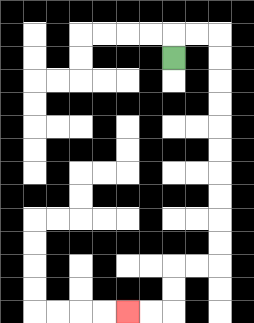{'start': '[7, 2]', 'end': '[5, 13]', 'path_directions': 'U,R,R,D,D,D,D,D,D,D,D,D,D,L,L,D,D,L,L', 'path_coordinates': '[[7, 2], [7, 1], [8, 1], [9, 1], [9, 2], [9, 3], [9, 4], [9, 5], [9, 6], [9, 7], [9, 8], [9, 9], [9, 10], [9, 11], [8, 11], [7, 11], [7, 12], [7, 13], [6, 13], [5, 13]]'}